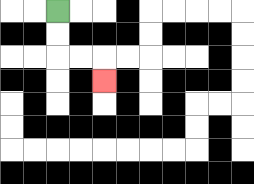{'start': '[2, 0]', 'end': '[4, 3]', 'path_directions': 'D,D,R,R,D', 'path_coordinates': '[[2, 0], [2, 1], [2, 2], [3, 2], [4, 2], [4, 3]]'}